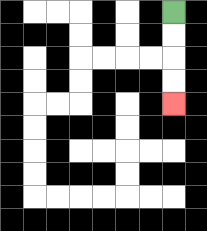{'start': '[7, 0]', 'end': '[7, 4]', 'path_directions': 'D,D,D,D', 'path_coordinates': '[[7, 0], [7, 1], [7, 2], [7, 3], [7, 4]]'}